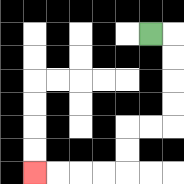{'start': '[6, 1]', 'end': '[1, 7]', 'path_directions': 'R,D,D,D,D,L,L,D,D,L,L,L,L', 'path_coordinates': '[[6, 1], [7, 1], [7, 2], [7, 3], [7, 4], [7, 5], [6, 5], [5, 5], [5, 6], [5, 7], [4, 7], [3, 7], [2, 7], [1, 7]]'}